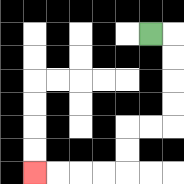{'start': '[6, 1]', 'end': '[1, 7]', 'path_directions': 'R,D,D,D,D,L,L,D,D,L,L,L,L', 'path_coordinates': '[[6, 1], [7, 1], [7, 2], [7, 3], [7, 4], [7, 5], [6, 5], [5, 5], [5, 6], [5, 7], [4, 7], [3, 7], [2, 7], [1, 7]]'}